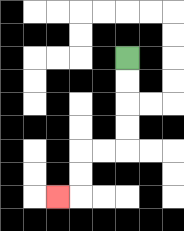{'start': '[5, 2]', 'end': '[2, 8]', 'path_directions': 'D,D,D,D,L,L,D,D,L', 'path_coordinates': '[[5, 2], [5, 3], [5, 4], [5, 5], [5, 6], [4, 6], [3, 6], [3, 7], [3, 8], [2, 8]]'}